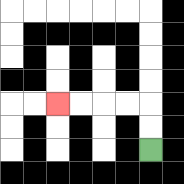{'start': '[6, 6]', 'end': '[2, 4]', 'path_directions': 'U,U,L,L,L,L', 'path_coordinates': '[[6, 6], [6, 5], [6, 4], [5, 4], [4, 4], [3, 4], [2, 4]]'}